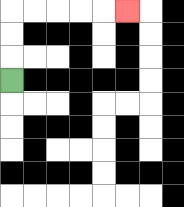{'start': '[0, 3]', 'end': '[5, 0]', 'path_directions': 'U,U,U,R,R,R,R,R', 'path_coordinates': '[[0, 3], [0, 2], [0, 1], [0, 0], [1, 0], [2, 0], [3, 0], [4, 0], [5, 0]]'}